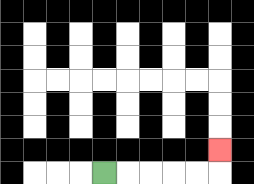{'start': '[4, 7]', 'end': '[9, 6]', 'path_directions': 'R,R,R,R,R,U', 'path_coordinates': '[[4, 7], [5, 7], [6, 7], [7, 7], [8, 7], [9, 7], [9, 6]]'}